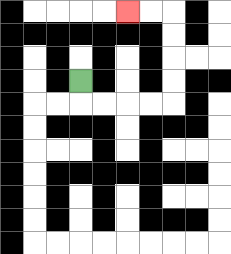{'start': '[3, 3]', 'end': '[5, 0]', 'path_directions': 'D,R,R,R,R,U,U,U,U,L,L', 'path_coordinates': '[[3, 3], [3, 4], [4, 4], [5, 4], [6, 4], [7, 4], [7, 3], [7, 2], [7, 1], [7, 0], [6, 0], [5, 0]]'}